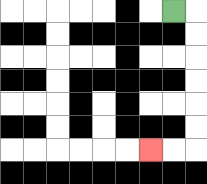{'start': '[7, 0]', 'end': '[6, 6]', 'path_directions': 'R,D,D,D,D,D,D,L,L', 'path_coordinates': '[[7, 0], [8, 0], [8, 1], [8, 2], [8, 3], [8, 4], [8, 5], [8, 6], [7, 6], [6, 6]]'}